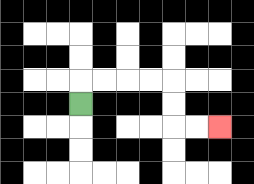{'start': '[3, 4]', 'end': '[9, 5]', 'path_directions': 'U,R,R,R,R,D,D,R,R', 'path_coordinates': '[[3, 4], [3, 3], [4, 3], [5, 3], [6, 3], [7, 3], [7, 4], [7, 5], [8, 5], [9, 5]]'}